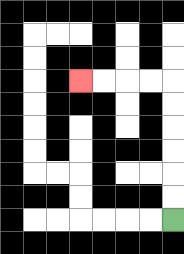{'start': '[7, 9]', 'end': '[3, 3]', 'path_directions': 'U,U,U,U,U,U,L,L,L,L', 'path_coordinates': '[[7, 9], [7, 8], [7, 7], [7, 6], [7, 5], [7, 4], [7, 3], [6, 3], [5, 3], [4, 3], [3, 3]]'}